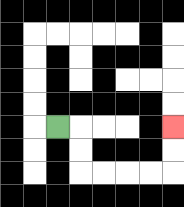{'start': '[2, 5]', 'end': '[7, 5]', 'path_directions': 'R,D,D,R,R,R,R,U,U', 'path_coordinates': '[[2, 5], [3, 5], [3, 6], [3, 7], [4, 7], [5, 7], [6, 7], [7, 7], [7, 6], [7, 5]]'}